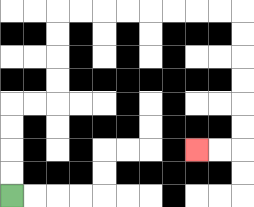{'start': '[0, 8]', 'end': '[8, 6]', 'path_directions': 'U,U,U,U,R,R,U,U,U,U,R,R,R,R,R,R,R,R,D,D,D,D,D,D,L,L', 'path_coordinates': '[[0, 8], [0, 7], [0, 6], [0, 5], [0, 4], [1, 4], [2, 4], [2, 3], [2, 2], [2, 1], [2, 0], [3, 0], [4, 0], [5, 0], [6, 0], [7, 0], [8, 0], [9, 0], [10, 0], [10, 1], [10, 2], [10, 3], [10, 4], [10, 5], [10, 6], [9, 6], [8, 6]]'}